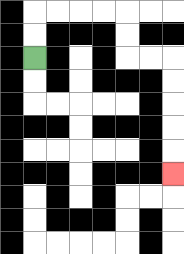{'start': '[1, 2]', 'end': '[7, 7]', 'path_directions': 'U,U,R,R,R,R,D,D,R,R,D,D,D,D,D', 'path_coordinates': '[[1, 2], [1, 1], [1, 0], [2, 0], [3, 0], [4, 0], [5, 0], [5, 1], [5, 2], [6, 2], [7, 2], [7, 3], [7, 4], [7, 5], [7, 6], [7, 7]]'}